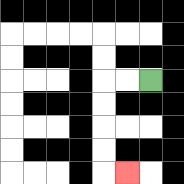{'start': '[6, 3]', 'end': '[5, 7]', 'path_directions': 'L,L,D,D,D,D,R', 'path_coordinates': '[[6, 3], [5, 3], [4, 3], [4, 4], [4, 5], [4, 6], [4, 7], [5, 7]]'}